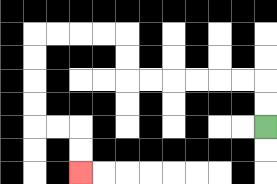{'start': '[11, 5]', 'end': '[3, 7]', 'path_directions': 'U,U,L,L,L,L,L,L,U,U,L,L,L,L,D,D,D,D,R,R,D,D', 'path_coordinates': '[[11, 5], [11, 4], [11, 3], [10, 3], [9, 3], [8, 3], [7, 3], [6, 3], [5, 3], [5, 2], [5, 1], [4, 1], [3, 1], [2, 1], [1, 1], [1, 2], [1, 3], [1, 4], [1, 5], [2, 5], [3, 5], [3, 6], [3, 7]]'}